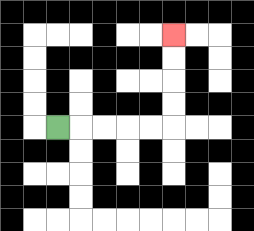{'start': '[2, 5]', 'end': '[7, 1]', 'path_directions': 'R,R,R,R,R,U,U,U,U', 'path_coordinates': '[[2, 5], [3, 5], [4, 5], [5, 5], [6, 5], [7, 5], [7, 4], [7, 3], [7, 2], [7, 1]]'}